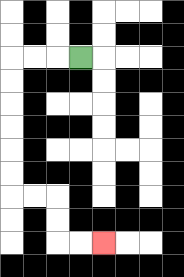{'start': '[3, 2]', 'end': '[4, 10]', 'path_directions': 'L,L,L,D,D,D,D,D,D,R,R,D,D,R,R', 'path_coordinates': '[[3, 2], [2, 2], [1, 2], [0, 2], [0, 3], [0, 4], [0, 5], [0, 6], [0, 7], [0, 8], [1, 8], [2, 8], [2, 9], [2, 10], [3, 10], [4, 10]]'}